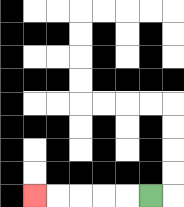{'start': '[6, 8]', 'end': '[1, 8]', 'path_directions': 'L,L,L,L,L', 'path_coordinates': '[[6, 8], [5, 8], [4, 8], [3, 8], [2, 8], [1, 8]]'}